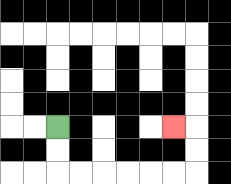{'start': '[2, 5]', 'end': '[7, 5]', 'path_directions': 'D,D,R,R,R,R,R,R,U,U,L', 'path_coordinates': '[[2, 5], [2, 6], [2, 7], [3, 7], [4, 7], [5, 7], [6, 7], [7, 7], [8, 7], [8, 6], [8, 5], [7, 5]]'}